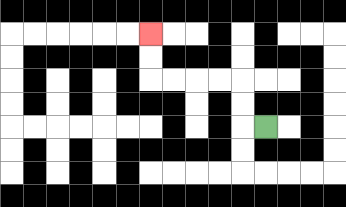{'start': '[11, 5]', 'end': '[6, 1]', 'path_directions': 'L,U,U,L,L,L,L,U,U', 'path_coordinates': '[[11, 5], [10, 5], [10, 4], [10, 3], [9, 3], [8, 3], [7, 3], [6, 3], [6, 2], [6, 1]]'}